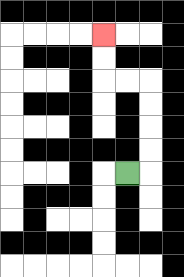{'start': '[5, 7]', 'end': '[4, 1]', 'path_directions': 'R,U,U,U,U,L,L,U,U', 'path_coordinates': '[[5, 7], [6, 7], [6, 6], [6, 5], [6, 4], [6, 3], [5, 3], [4, 3], [4, 2], [4, 1]]'}